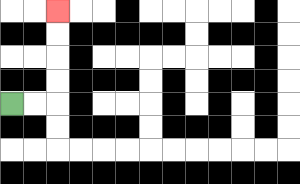{'start': '[0, 4]', 'end': '[2, 0]', 'path_directions': 'R,R,U,U,U,U', 'path_coordinates': '[[0, 4], [1, 4], [2, 4], [2, 3], [2, 2], [2, 1], [2, 0]]'}